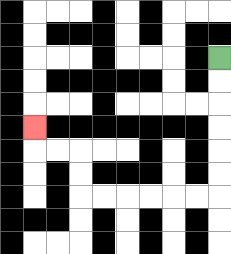{'start': '[9, 2]', 'end': '[1, 5]', 'path_directions': 'D,D,D,D,D,D,L,L,L,L,L,L,U,U,L,L,U', 'path_coordinates': '[[9, 2], [9, 3], [9, 4], [9, 5], [9, 6], [9, 7], [9, 8], [8, 8], [7, 8], [6, 8], [5, 8], [4, 8], [3, 8], [3, 7], [3, 6], [2, 6], [1, 6], [1, 5]]'}